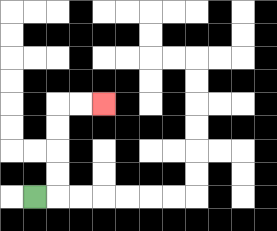{'start': '[1, 8]', 'end': '[4, 4]', 'path_directions': 'R,U,U,U,U,R,R', 'path_coordinates': '[[1, 8], [2, 8], [2, 7], [2, 6], [2, 5], [2, 4], [3, 4], [4, 4]]'}